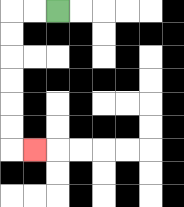{'start': '[2, 0]', 'end': '[1, 6]', 'path_directions': 'L,L,D,D,D,D,D,D,R', 'path_coordinates': '[[2, 0], [1, 0], [0, 0], [0, 1], [0, 2], [0, 3], [0, 4], [0, 5], [0, 6], [1, 6]]'}